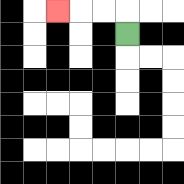{'start': '[5, 1]', 'end': '[2, 0]', 'path_directions': 'U,L,L,L', 'path_coordinates': '[[5, 1], [5, 0], [4, 0], [3, 0], [2, 0]]'}